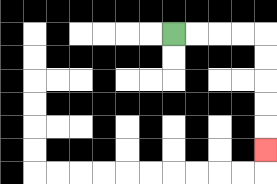{'start': '[7, 1]', 'end': '[11, 6]', 'path_directions': 'R,R,R,R,D,D,D,D,D', 'path_coordinates': '[[7, 1], [8, 1], [9, 1], [10, 1], [11, 1], [11, 2], [11, 3], [11, 4], [11, 5], [11, 6]]'}